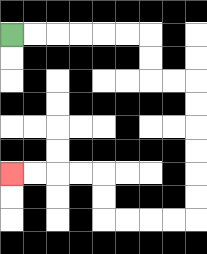{'start': '[0, 1]', 'end': '[0, 7]', 'path_directions': 'R,R,R,R,R,R,D,D,R,R,D,D,D,D,D,D,L,L,L,L,U,U,L,L,L,L', 'path_coordinates': '[[0, 1], [1, 1], [2, 1], [3, 1], [4, 1], [5, 1], [6, 1], [6, 2], [6, 3], [7, 3], [8, 3], [8, 4], [8, 5], [8, 6], [8, 7], [8, 8], [8, 9], [7, 9], [6, 9], [5, 9], [4, 9], [4, 8], [4, 7], [3, 7], [2, 7], [1, 7], [0, 7]]'}